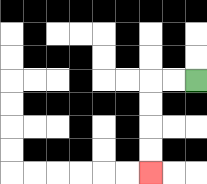{'start': '[8, 3]', 'end': '[6, 7]', 'path_directions': 'L,L,D,D,D,D', 'path_coordinates': '[[8, 3], [7, 3], [6, 3], [6, 4], [6, 5], [6, 6], [6, 7]]'}